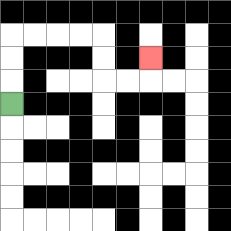{'start': '[0, 4]', 'end': '[6, 2]', 'path_directions': 'U,U,U,R,R,R,R,D,D,R,R,U', 'path_coordinates': '[[0, 4], [0, 3], [0, 2], [0, 1], [1, 1], [2, 1], [3, 1], [4, 1], [4, 2], [4, 3], [5, 3], [6, 3], [6, 2]]'}